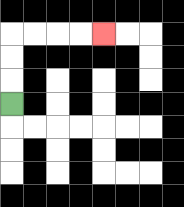{'start': '[0, 4]', 'end': '[4, 1]', 'path_directions': 'U,U,U,R,R,R,R', 'path_coordinates': '[[0, 4], [0, 3], [0, 2], [0, 1], [1, 1], [2, 1], [3, 1], [4, 1]]'}